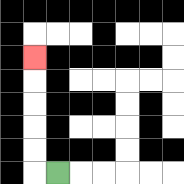{'start': '[2, 7]', 'end': '[1, 2]', 'path_directions': 'L,U,U,U,U,U', 'path_coordinates': '[[2, 7], [1, 7], [1, 6], [1, 5], [1, 4], [1, 3], [1, 2]]'}